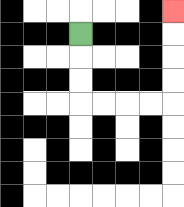{'start': '[3, 1]', 'end': '[7, 0]', 'path_directions': 'D,D,D,R,R,R,R,U,U,U,U', 'path_coordinates': '[[3, 1], [3, 2], [3, 3], [3, 4], [4, 4], [5, 4], [6, 4], [7, 4], [7, 3], [7, 2], [7, 1], [7, 0]]'}